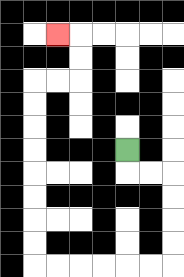{'start': '[5, 6]', 'end': '[2, 1]', 'path_directions': 'D,R,R,D,D,D,D,L,L,L,L,L,L,U,U,U,U,U,U,U,U,R,R,U,U,L', 'path_coordinates': '[[5, 6], [5, 7], [6, 7], [7, 7], [7, 8], [7, 9], [7, 10], [7, 11], [6, 11], [5, 11], [4, 11], [3, 11], [2, 11], [1, 11], [1, 10], [1, 9], [1, 8], [1, 7], [1, 6], [1, 5], [1, 4], [1, 3], [2, 3], [3, 3], [3, 2], [3, 1], [2, 1]]'}